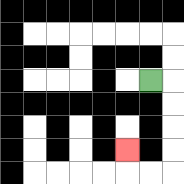{'start': '[6, 3]', 'end': '[5, 6]', 'path_directions': 'R,D,D,D,D,L,L,U', 'path_coordinates': '[[6, 3], [7, 3], [7, 4], [7, 5], [7, 6], [7, 7], [6, 7], [5, 7], [5, 6]]'}